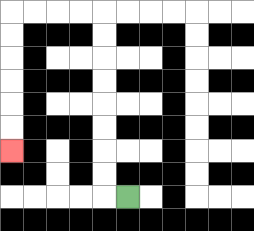{'start': '[5, 8]', 'end': '[0, 6]', 'path_directions': 'L,U,U,U,U,U,U,U,U,L,L,L,L,D,D,D,D,D,D', 'path_coordinates': '[[5, 8], [4, 8], [4, 7], [4, 6], [4, 5], [4, 4], [4, 3], [4, 2], [4, 1], [4, 0], [3, 0], [2, 0], [1, 0], [0, 0], [0, 1], [0, 2], [0, 3], [0, 4], [0, 5], [0, 6]]'}